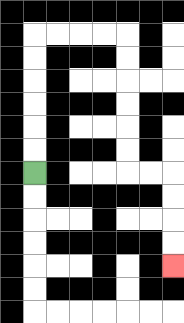{'start': '[1, 7]', 'end': '[7, 11]', 'path_directions': 'U,U,U,U,U,U,R,R,R,R,D,D,D,D,D,D,R,R,D,D,D,D', 'path_coordinates': '[[1, 7], [1, 6], [1, 5], [1, 4], [1, 3], [1, 2], [1, 1], [2, 1], [3, 1], [4, 1], [5, 1], [5, 2], [5, 3], [5, 4], [5, 5], [5, 6], [5, 7], [6, 7], [7, 7], [7, 8], [7, 9], [7, 10], [7, 11]]'}